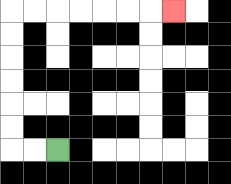{'start': '[2, 6]', 'end': '[7, 0]', 'path_directions': 'L,L,U,U,U,U,U,U,R,R,R,R,R,R,R', 'path_coordinates': '[[2, 6], [1, 6], [0, 6], [0, 5], [0, 4], [0, 3], [0, 2], [0, 1], [0, 0], [1, 0], [2, 0], [3, 0], [4, 0], [5, 0], [6, 0], [7, 0]]'}